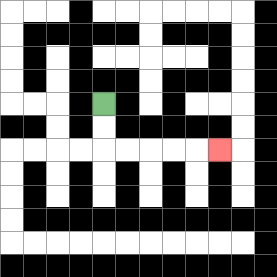{'start': '[4, 4]', 'end': '[9, 6]', 'path_directions': 'D,D,R,R,R,R,R', 'path_coordinates': '[[4, 4], [4, 5], [4, 6], [5, 6], [6, 6], [7, 6], [8, 6], [9, 6]]'}